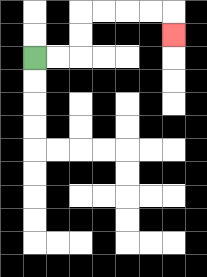{'start': '[1, 2]', 'end': '[7, 1]', 'path_directions': 'R,R,U,U,R,R,R,R,D', 'path_coordinates': '[[1, 2], [2, 2], [3, 2], [3, 1], [3, 0], [4, 0], [5, 0], [6, 0], [7, 0], [7, 1]]'}